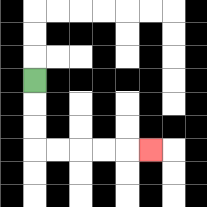{'start': '[1, 3]', 'end': '[6, 6]', 'path_directions': 'D,D,D,R,R,R,R,R', 'path_coordinates': '[[1, 3], [1, 4], [1, 5], [1, 6], [2, 6], [3, 6], [4, 6], [5, 6], [6, 6]]'}